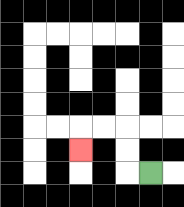{'start': '[6, 7]', 'end': '[3, 6]', 'path_directions': 'L,U,U,L,L,D', 'path_coordinates': '[[6, 7], [5, 7], [5, 6], [5, 5], [4, 5], [3, 5], [3, 6]]'}